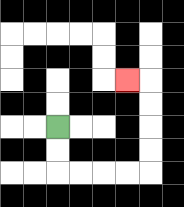{'start': '[2, 5]', 'end': '[5, 3]', 'path_directions': 'D,D,R,R,R,R,U,U,U,U,L', 'path_coordinates': '[[2, 5], [2, 6], [2, 7], [3, 7], [4, 7], [5, 7], [6, 7], [6, 6], [6, 5], [6, 4], [6, 3], [5, 3]]'}